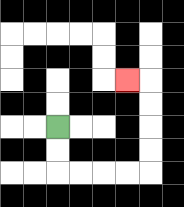{'start': '[2, 5]', 'end': '[5, 3]', 'path_directions': 'D,D,R,R,R,R,U,U,U,U,L', 'path_coordinates': '[[2, 5], [2, 6], [2, 7], [3, 7], [4, 7], [5, 7], [6, 7], [6, 6], [6, 5], [6, 4], [6, 3], [5, 3]]'}